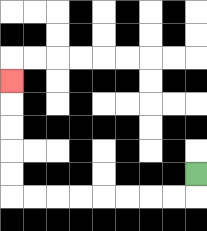{'start': '[8, 7]', 'end': '[0, 3]', 'path_directions': 'D,L,L,L,L,L,L,L,L,U,U,U,U,U', 'path_coordinates': '[[8, 7], [8, 8], [7, 8], [6, 8], [5, 8], [4, 8], [3, 8], [2, 8], [1, 8], [0, 8], [0, 7], [0, 6], [0, 5], [0, 4], [0, 3]]'}